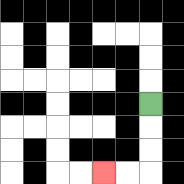{'start': '[6, 4]', 'end': '[4, 7]', 'path_directions': 'D,D,D,L,L', 'path_coordinates': '[[6, 4], [6, 5], [6, 6], [6, 7], [5, 7], [4, 7]]'}